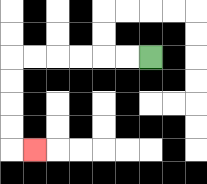{'start': '[6, 2]', 'end': '[1, 6]', 'path_directions': 'L,L,L,L,L,L,D,D,D,D,R', 'path_coordinates': '[[6, 2], [5, 2], [4, 2], [3, 2], [2, 2], [1, 2], [0, 2], [0, 3], [0, 4], [0, 5], [0, 6], [1, 6]]'}